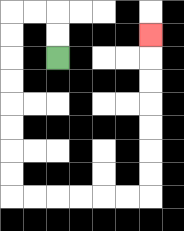{'start': '[2, 2]', 'end': '[6, 1]', 'path_directions': 'U,U,L,L,D,D,D,D,D,D,D,D,R,R,R,R,R,R,U,U,U,U,U,U,U', 'path_coordinates': '[[2, 2], [2, 1], [2, 0], [1, 0], [0, 0], [0, 1], [0, 2], [0, 3], [0, 4], [0, 5], [0, 6], [0, 7], [0, 8], [1, 8], [2, 8], [3, 8], [4, 8], [5, 8], [6, 8], [6, 7], [6, 6], [6, 5], [6, 4], [6, 3], [6, 2], [6, 1]]'}